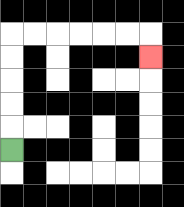{'start': '[0, 6]', 'end': '[6, 2]', 'path_directions': 'U,U,U,U,U,R,R,R,R,R,R,D', 'path_coordinates': '[[0, 6], [0, 5], [0, 4], [0, 3], [0, 2], [0, 1], [1, 1], [2, 1], [3, 1], [4, 1], [5, 1], [6, 1], [6, 2]]'}